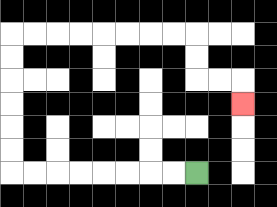{'start': '[8, 7]', 'end': '[10, 4]', 'path_directions': 'L,L,L,L,L,L,L,L,U,U,U,U,U,U,R,R,R,R,R,R,R,R,D,D,R,R,D', 'path_coordinates': '[[8, 7], [7, 7], [6, 7], [5, 7], [4, 7], [3, 7], [2, 7], [1, 7], [0, 7], [0, 6], [0, 5], [0, 4], [0, 3], [0, 2], [0, 1], [1, 1], [2, 1], [3, 1], [4, 1], [5, 1], [6, 1], [7, 1], [8, 1], [8, 2], [8, 3], [9, 3], [10, 3], [10, 4]]'}